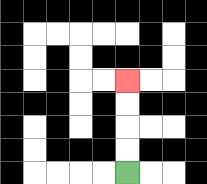{'start': '[5, 7]', 'end': '[5, 3]', 'path_directions': 'U,U,U,U', 'path_coordinates': '[[5, 7], [5, 6], [5, 5], [5, 4], [5, 3]]'}